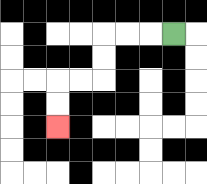{'start': '[7, 1]', 'end': '[2, 5]', 'path_directions': 'L,L,L,D,D,L,L,D,D', 'path_coordinates': '[[7, 1], [6, 1], [5, 1], [4, 1], [4, 2], [4, 3], [3, 3], [2, 3], [2, 4], [2, 5]]'}